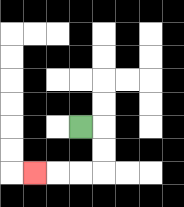{'start': '[3, 5]', 'end': '[1, 7]', 'path_directions': 'R,D,D,L,L,L', 'path_coordinates': '[[3, 5], [4, 5], [4, 6], [4, 7], [3, 7], [2, 7], [1, 7]]'}